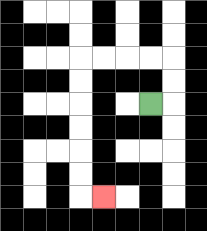{'start': '[6, 4]', 'end': '[4, 8]', 'path_directions': 'R,U,U,L,L,L,L,D,D,D,D,D,D,R', 'path_coordinates': '[[6, 4], [7, 4], [7, 3], [7, 2], [6, 2], [5, 2], [4, 2], [3, 2], [3, 3], [3, 4], [3, 5], [3, 6], [3, 7], [3, 8], [4, 8]]'}